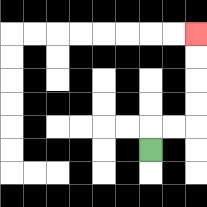{'start': '[6, 6]', 'end': '[8, 1]', 'path_directions': 'U,R,R,U,U,U,U', 'path_coordinates': '[[6, 6], [6, 5], [7, 5], [8, 5], [8, 4], [8, 3], [8, 2], [8, 1]]'}